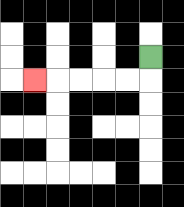{'start': '[6, 2]', 'end': '[1, 3]', 'path_directions': 'D,L,L,L,L,L', 'path_coordinates': '[[6, 2], [6, 3], [5, 3], [4, 3], [3, 3], [2, 3], [1, 3]]'}